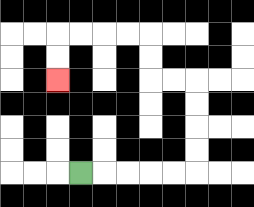{'start': '[3, 7]', 'end': '[2, 3]', 'path_directions': 'R,R,R,R,R,U,U,U,U,L,L,U,U,L,L,L,L,D,D', 'path_coordinates': '[[3, 7], [4, 7], [5, 7], [6, 7], [7, 7], [8, 7], [8, 6], [8, 5], [8, 4], [8, 3], [7, 3], [6, 3], [6, 2], [6, 1], [5, 1], [4, 1], [3, 1], [2, 1], [2, 2], [2, 3]]'}